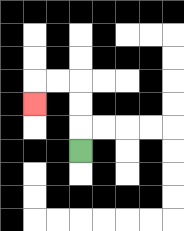{'start': '[3, 6]', 'end': '[1, 4]', 'path_directions': 'U,U,U,L,L,D', 'path_coordinates': '[[3, 6], [3, 5], [3, 4], [3, 3], [2, 3], [1, 3], [1, 4]]'}